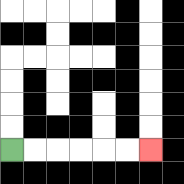{'start': '[0, 6]', 'end': '[6, 6]', 'path_directions': 'R,R,R,R,R,R', 'path_coordinates': '[[0, 6], [1, 6], [2, 6], [3, 6], [4, 6], [5, 6], [6, 6]]'}